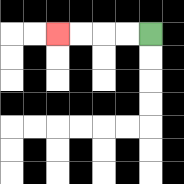{'start': '[6, 1]', 'end': '[2, 1]', 'path_directions': 'L,L,L,L', 'path_coordinates': '[[6, 1], [5, 1], [4, 1], [3, 1], [2, 1]]'}